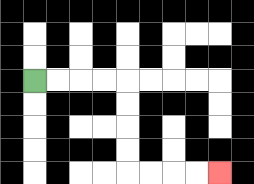{'start': '[1, 3]', 'end': '[9, 7]', 'path_directions': 'R,R,R,R,D,D,D,D,R,R,R,R', 'path_coordinates': '[[1, 3], [2, 3], [3, 3], [4, 3], [5, 3], [5, 4], [5, 5], [5, 6], [5, 7], [6, 7], [7, 7], [8, 7], [9, 7]]'}